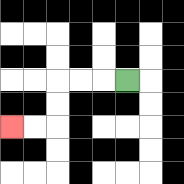{'start': '[5, 3]', 'end': '[0, 5]', 'path_directions': 'L,L,L,D,D,L,L', 'path_coordinates': '[[5, 3], [4, 3], [3, 3], [2, 3], [2, 4], [2, 5], [1, 5], [0, 5]]'}